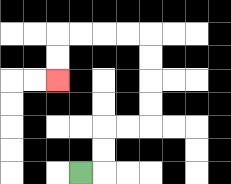{'start': '[3, 7]', 'end': '[2, 3]', 'path_directions': 'R,U,U,R,R,U,U,U,U,L,L,L,L,D,D', 'path_coordinates': '[[3, 7], [4, 7], [4, 6], [4, 5], [5, 5], [6, 5], [6, 4], [6, 3], [6, 2], [6, 1], [5, 1], [4, 1], [3, 1], [2, 1], [2, 2], [2, 3]]'}